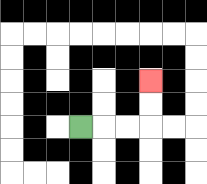{'start': '[3, 5]', 'end': '[6, 3]', 'path_directions': 'R,R,R,U,U', 'path_coordinates': '[[3, 5], [4, 5], [5, 5], [6, 5], [6, 4], [6, 3]]'}